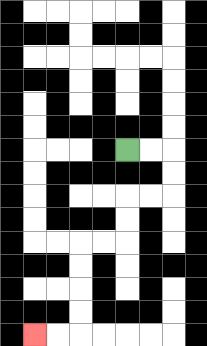{'start': '[5, 6]', 'end': '[1, 14]', 'path_directions': 'R,R,D,D,L,L,D,D,L,L,D,D,D,D,L,L', 'path_coordinates': '[[5, 6], [6, 6], [7, 6], [7, 7], [7, 8], [6, 8], [5, 8], [5, 9], [5, 10], [4, 10], [3, 10], [3, 11], [3, 12], [3, 13], [3, 14], [2, 14], [1, 14]]'}